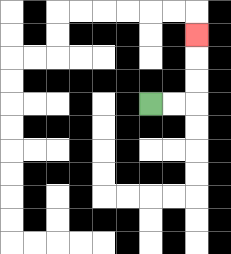{'start': '[6, 4]', 'end': '[8, 1]', 'path_directions': 'R,R,U,U,U', 'path_coordinates': '[[6, 4], [7, 4], [8, 4], [8, 3], [8, 2], [8, 1]]'}